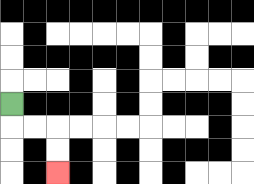{'start': '[0, 4]', 'end': '[2, 7]', 'path_directions': 'D,R,R,D,D', 'path_coordinates': '[[0, 4], [0, 5], [1, 5], [2, 5], [2, 6], [2, 7]]'}